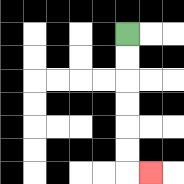{'start': '[5, 1]', 'end': '[6, 7]', 'path_directions': 'D,D,D,D,D,D,R', 'path_coordinates': '[[5, 1], [5, 2], [5, 3], [5, 4], [5, 5], [5, 6], [5, 7], [6, 7]]'}